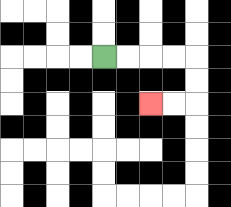{'start': '[4, 2]', 'end': '[6, 4]', 'path_directions': 'R,R,R,R,D,D,L,L', 'path_coordinates': '[[4, 2], [5, 2], [6, 2], [7, 2], [8, 2], [8, 3], [8, 4], [7, 4], [6, 4]]'}